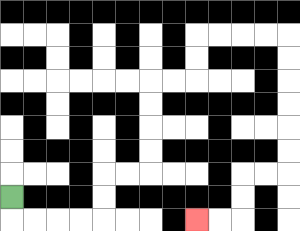{'start': '[0, 8]', 'end': '[8, 9]', 'path_directions': 'D,R,R,R,R,U,U,R,R,U,U,U,U,R,R,U,U,R,R,R,R,D,D,D,D,D,D,L,L,D,D,L,L', 'path_coordinates': '[[0, 8], [0, 9], [1, 9], [2, 9], [3, 9], [4, 9], [4, 8], [4, 7], [5, 7], [6, 7], [6, 6], [6, 5], [6, 4], [6, 3], [7, 3], [8, 3], [8, 2], [8, 1], [9, 1], [10, 1], [11, 1], [12, 1], [12, 2], [12, 3], [12, 4], [12, 5], [12, 6], [12, 7], [11, 7], [10, 7], [10, 8], [10, 9], [9, 9], [8, 9]]'}